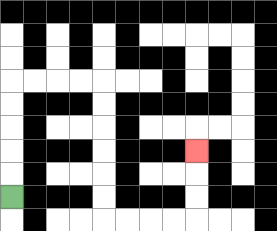{'start': '[0, 8]', 'end': '[8, 6]', 'path_directions': 'U,U,U,U,U,R,R,R,R,D,D,D,D,D,D,R,R,R,R,U,U,U', 'path_coordinates': '[[0, 8], [0, 7], [0, 6], [0, 5], [0, 4], [0, 3], [1, 3], [2, 3], [3, 3], [4, 3], [4, 4], [4, 5], [4, 6], [4, 7], [4, 8], [4, 9], [5, 9], [6, 9], [7, 9], [8, 9], [8, 8], [8, 7], [8, 6]]'}